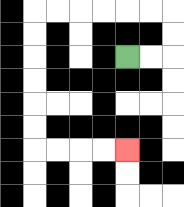{'start': '[5, 2]', 'end': '[5, 6]', 'path_directions': 'R,R,U,U,L,L,L,L,L,L,D,D,D,D,D,D,R,R,R,R', 'path_coordinates': '[[5, 2], [6, 2], [7, 2], [7, 1], [7, 0], [6, 0], [5, 0], [4, 0], [3, 0], [2, 0], [1, 0], [1, 1], [1, 2], [1, 3], [1, 4], [1, 5], [1, 6], [2, 6], [3, 6], [4, 6], [5, 6]]'}